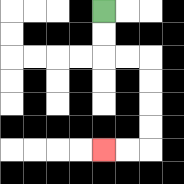{'start': '[4, 0]', 'end': '[4, 6]', 'path_directions': 'D,D,R,R,D,D,D,D,L,L', 'path_coordinates': '[[4, 0], [4, 1], [4, 2], [5, 2], [6, 2], [6, 3], [6, 4], [6, 5], [6, 6], [5, 6], [4, 6]]'}